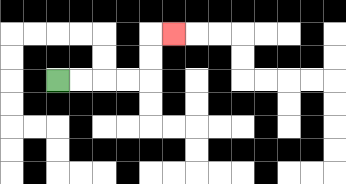{'start': '[2, 3]', 'end': '[7, 1]', 'path_directions': 'R,R,R,R,U,U,R', 'path_coordinates': '[[2, 3], [3, 3], [4, 3], [5, 3], [6, 3], [6, 2], [6, 1], [7, 1]]'}